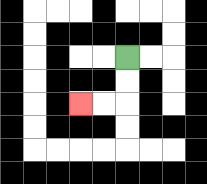{'start': '[5, 2]', 'end': '[3, 4]', 'path_directions': 'D,D,L,L', 'path_coordinates': '[[5, 2], [5, 3], [5, 4], [4, 4], [3, 4]]'}